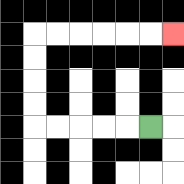{'start': '[6, 5]', 'end': '[7, 1]', 'path_directions': 'L,L,L,L,L,U,U,U,U,R,R,R,R,R,R', 'path_coordinates': '[[6, 5], [5, 5], [4, 5], [3, 5], [2, 5], [1, 5], [1, 4], [1, 3], [1, 2], [1, 1], [2, 1], [3, 1], [4, 1], [5, 1], [6, 1], [7, 1]]'}